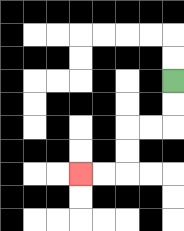{'start': '[7, 3]', 'end': '[3, 7]', 'path_directions': 'D,D,L,L,D,D,L,L', 'path_coordinates': '[[7, 3], [7, 4], [7, 5], [6, 5], [5, 5], [5, 6], [5, 7], [4, 7], [3, 7]]'}